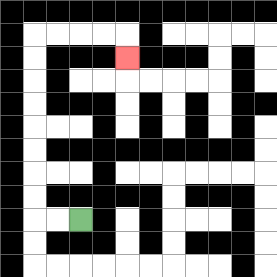{'start': '[3, 9]', 'end': '[5, 2]', 'path_directions': 'L,L,U,U,U,U,U,U,U,U,R,R,R,R,D', 'path_coordinates': '[[3, 9], [2, 9], [1, 9], [1, 8], [1, 7], [1, 6], [1, 5], [1, 4], [1, 3], [1, 2], [1, 1], [2, 1], [3, 1], [4, 1], [5, 1], [5, 2]]'}